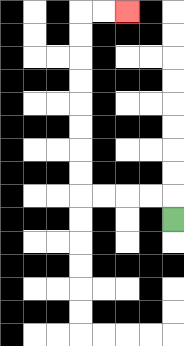{'start': '[7, 9]', 'end': '[5, 0]', 'path_directions': 'U,L,L,L,L,U,U,U,U,U,U,U,U,R,R', 'path_coordinates': '[[7, 9], [7, 8], [6, 8], [5, 8], [4, 8], [3, 8], [3, 7], [3, 6], [3, 5], [3, 4], [3, 3], [3, 2], [3, 1], [3, 0], [4, 0], [5, 0]]'}